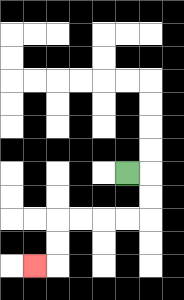{'start': '[5, 7]', 'end': '[1, 11]', 'path_directions': 'R,D,D,L,L,L,L,D,D,L', 'path_coordinates': '[[5, 7], [6, 7], [6, 8], [6, 9], [5, 9], [4, 9], [3, 9], [2, 9], [2, 10], [2, 11], [1, 11]]'}